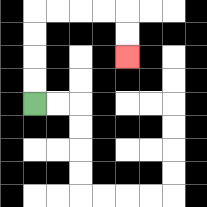{'start': '[1, 4]', 'end': '[5, 2]', 'path_directions': 'U,U,U,U,R,R,R,R,D,D', 'path_coordinates': '[[1, 4], [1, 3], [1, 2], [1, 1], [1, 0], [2, 0], [3, 0], [4, 0], [5, 0], [5, 1], [5, 2]]'}